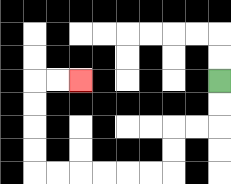{'start': '[9, 3]', 'end': '[3, 3]', 'path_directions': 'D,D,L,L,D,D,L,L,L,L,L,L,U,U,U,U,R,R', 'path_coordinates': '[[9, 3], [9, 4], [9, 5], [8, 5], [7, 5], [7, 6], [7, 7], [6, 7], [5, 7], [4, 7], [3, 7], [2, 7], [1, 7], [1, 6], [1, 5], [1, 4], [1, 3], [2, 3], [3, 3]]'}